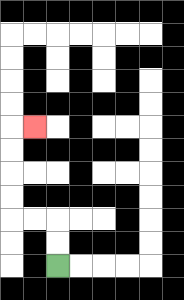{'start': '[2, 11]', 'end': '[1, 5]', 'path_directions': 'U,U,L,L,U,U,U,U,R', 'path_coordinates': '[[2, 11], [2, 10], [2, 9], [1, 9], [0, 9], [0, 8], [0, 7], [0, 6], [0, 5], [1, 5]]'}